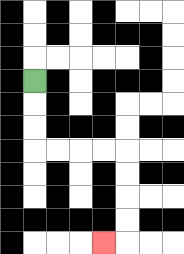{'start': '[1, 3]', 'end': '[4, 10]', 'path_directions': 'D,D,D,R,R,R,R,D,D,D,D,L', 'path_coordinates': '[[1, 3], [1, 4], [1, 5], [1, 6], [2, 6], [3, 6], [4, 6], [5, 6], [5, 7], [5, 8], [5, 9], [5, 10], [4, 10]]'}